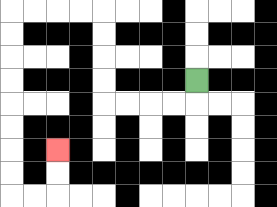{'start': '[8, 3]', 'end': '[2, 6]', 'path_directions': 'D,L,L,L,L,U,U,U,U,L,L,L,L,D,D,D,D,D,D,D,D,R,R,U,U', 'path_coordinates': '[[8, 3], [8, 4], [7, 4], [6, 4], [5, 4], [4, 4], [4, 3], [4, 2], [4, 1], [4, 0], [3, 0], [2, 0], [1, 0], [0, 0], [0, 1], [0, 2], [0, 3], [0, 4], [0, 5], [0, 6], [0, 7], [0, 8], [1, 8], [2, 8], [2, 7], [2, 6]]'}